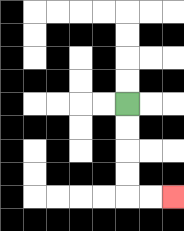{'start': '[5, 4]', 'end': '[7, 8]', 'path_directions': 'D,D,D,D,R,R', 'path_coordinates': '[[5, 4], [5, 5], [5, 6], [5, 7], [5, 8], [6, 8], [7, 8]]'}